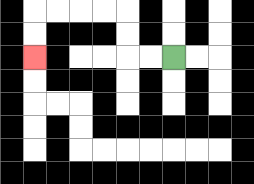{'start': '[7, 2]', 'end': '[1, 2]', 'path_directions': 'L,L,U,U,L,L,L,L,D,D', 'path_coordinates': '[[7, 2], [6, 2], [5, 2], [5, 1], [5, 0], [4, 0], [3, 0], [2, 0], [1, 0], [1, 1], [1, 2]]'}